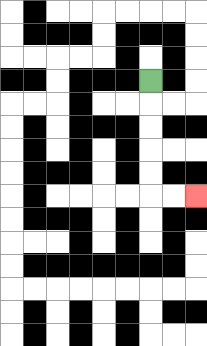{'start': '[6, 3]', 'end': '[8, 8]', 'path_directions': 'D,D,D,D,D,R,R', 'path_coordinates': '[[6, 3], [6, 4], [6, 5], [6, 6], [6, 7], [6, 8], [7, 8], [8, 8]]'}